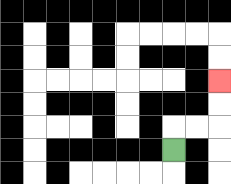{'start': '[7, 6]', 'end': '[9, 3]', 'path_directions': 'U,R,R,U,U', 'path_coordinates': '[[7, 6], [7, 5], [8, 5], [9, 5], [9, 4], [9, 3]]'}